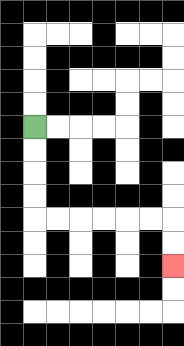{'start': '[1, 5]', 'end': '[7, 11]', 'path_directions': 'D,D,D,D,R,R,R,R,R,R,D,D', 'path_coordinates': '[[1, 5], [1, 6], [1, 7], [1, 8], [1, 9], [2, 9], [3, 9], [4, 9], [5, 9], [6, 9], [7, 9], [7, 10], [7, 11]]'}